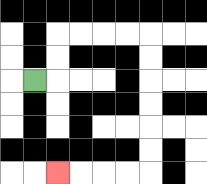{'start': '[1, 3]', 'end': '[2, 7]', 'path_directions': 'R,U,U,R,R,R,R,D,D,D,D,D,D,L,L,L,L', 'path_coordinates': '[[1, 3], [2, 3], [2, 2], [2, 1], [3, 1], [4, 1], [5, 1], [6, 1], [6, 2], [6, 3], [6, 4], [6, 5], [6, 6], [6, 7], [5, 7], [4, 7], [3, 7], [2, 7]]'}